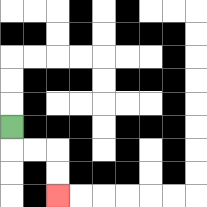{'start': '[0, 5]', 'end': '[2, 8]', 'path_directions': 'D,R,R,D,D', 'path_coordinates': '[[0, 5], [0, 6], [1, 6], [2, 6], [2, 7], [2, 8]]'}